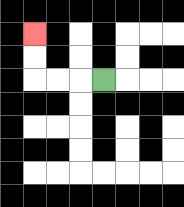{'start': '[4, 3]', 'end': '[1, 1]', 'path_directions': 'L,L,L,U,U', 'path_coordinates': '[[4, 3], [3, 3], [2, 3], [1, 3], [1, 2], [1, 1]]'}